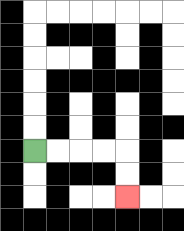{'start': '[1, 6]', 'end': '[5, 8]', 'path_directions': 'R,R,R,R,D,D', 'path_coordinates': '[[1, 6], [2, 6], [3, 6], [4, 6], [5, 6], [5, 7], [5, 8]]'}